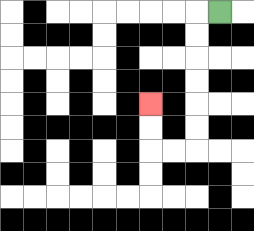{'start': '[9, 0]', 'end': '[6, 4]', 'path_directions': 'L,D,D,D,D,D,D,L,L,U,U', 'path_coordinates': '[[9, 0], [8, 0], [8, 1], [8, 2], [8, 3], [8, 4], [8, 5], [8, 6], [7, 6], [6, 6], [6, 5], [6, 4]]'}